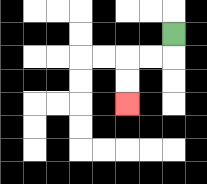{'start': '[7, 1]', 'end': '[5, 4]', 'path_directions': 'D,L,L,D,D', 'path_coordinates': '[[7, 1], [7, 2], [6, 2], [5, 2], [5, 3], [5, 4]]'}